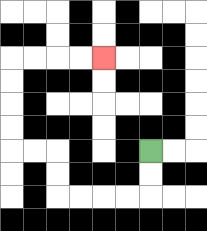{'start': '[6, 6]', 'end': '[4, 2]', 'path_directions': 'D,D,L,L,L,L,U,U,L,L,U,U,U,U,R,R,R,R', 'path_coordinates': '[[6, 6], [6, 7], [6, 8], [5, 8], [4, 8], [3, 8], [2, 8], [2, 7], [2, 6], [1, 6], [0, 6], [0, 5], [0, 4], [0, 3], [0, 2], [1, 2], [2, 2], [3, 2], [4, 2]]'}